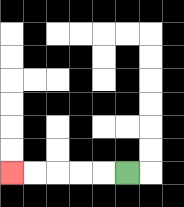{'start': '[5, 7]', 'end': '[0, 7]', 'path_directions': 'L,L,L,L,L', 'path_coordinates': '[[5, 7], [4, 7], [3, 7], [2, 7], [1, 7], [0, 7]]'}